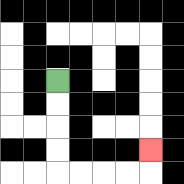{'start': '[2, 3]', 'end': '[6, 6]', 'path_directions': 'D,D,D,D,R,R,R,R,U', 'path_coordinates': '[[2, 3], [2, 4], [2, 5], [2, 6], [2, 7], [3, 7], [4, 7], [5, 7], [6, 7], [6, 6]]'}